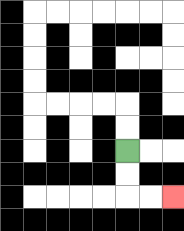{'start': '[5, 6]', 'end': '[7, 8]', 'path_directions': 'D,D,R,R', 'path_coordinates': '[[5, 6], [5, 7], [5, 8], [6, 8], [7, 8]]'}